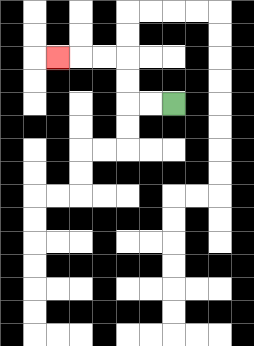{'start': '[7, 4]', 'end': '[2, 2]', 'path_directions': 'L,L,U,U,L,L,L', 'path_coordinates': '[[7, 4], [6, 4], [5, 4], [5, 3], [5, 2], [4, 2], [3, 2], [2, 2]]'}